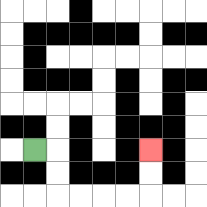{'start': '[1, 6]', 'end': '[6, 6]', 'path_directions': 'R,D,D,R,R,R,R,U,U', 'path_coordinates': '[[1, 6], [2, 6], [2, 7], [2, 8], [3, 8], [4, 8], [5, 8], [6, 8], [6, 7], [6, 6]]'}